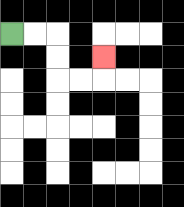{'start': '[0, 1]', 'end': '[4, 2]', 'path_directions': 'R,R,D,D,R,R,U', 'path_coordinates': '[[0, 1], [1, 1], [2, 1], [2, 2], [2, 3], [3, 3], [4, 3], [4, 2]]'}